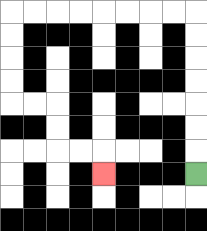{'start': '[8, 7]', 'end': '[4, 7]', 'path_directions': 'U,U,U,U,U,U,U,L,L,L,L,L,L,L,L,D,D,D,D,R,R,D,D,R,R,D', 'path_coordinates': '[[8, 7], [8, 6], [8, 5], [8, 4], [8, 3], [8, 2], [8, 1], [8, 0], [7, 0], [6, 0], [5, 0], [4, 0], [3, 0], [2, 0], [1, 0], [0, 0], [0, 1], [0, 2], [0, 3], [0, 4], [1, 4], [2, 4], [2, 5], [2, 6], [3, 6], [4, 6], [4, 7]]'}